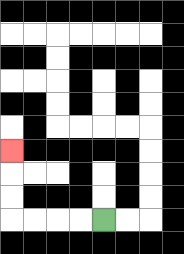{'start': '[4, 9]', 'end': '[0, 6]', 'path_directions': 'L,L,L,L,U,U,U', 'path_coordinates': '[[4, 9], [3, 9], [2, 9], [1, 9], [0, 9], [0, 8], [0, 7], [0, 6]]'}